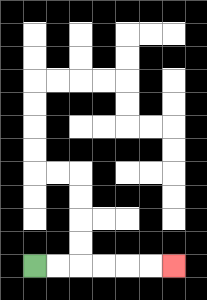{'start': '[1, 11]', 'end': '[7, 11]', 'path_directions': 'R,R,R,R,R,R', 'path_coordinates': '[[1, 11], [2, 11], [3, 11], [4, 11], [5, 11], [6, 11], [7, 11]]'}